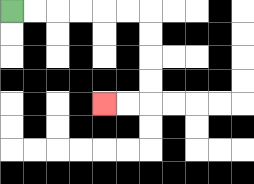{'start': '[0, 0]', 'end': '[4, 4]', 'path_directions': 'R,R,R,R,R,R,D,D,D,D,L,L', 'path_coordinates': '[[0, 0], [1, 0], [2, 0], [3, 0], [4, 0], [5, 0], [6, 0], [6, 1], [6, 2], [6, 3], [6, 4], [5, 4], [4, 4]]'}